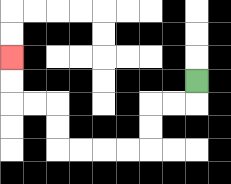{'start': '[8, 3]', 'end': '[0, 2]', 'path_directions': 'D,L,L,D,D,L,L,L,L,U,U,L,L,U,U', 'path_coordinates': '[[8, 3], [8, 4], [7, 4], [6, 4], [6, 5], [6, 6], [5, 6], [4, 6], [3, 6], [2, 6], [2, 5], [2, 4], [1, 4], [0, 4], [0, 3], [0, 2]]'}